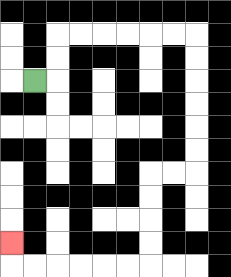{'start': '[1, 3]', 'end': '[0, 10]', 'path_directions': 'R,U,U,R,R,R,R,R,R,D,D,D,D,D,D,L,L,D,D,D,D,L,L,L,L,L,L,U', 'path_coordinates': '[[1, 3], [2, 3], [2, 2], [2, 1], [3, 1], [4, 1], [5, 1], [6, 1], [7, 1], [8, 1], [8, 2], [8, 3], [8, 4], [8, 5], [8, 6], [8, 7], [7, 7], [6, 7], [6, 8], [6, 9], [6, 10], [6, 11], [5, 11], [4, 11], [3, 11], [2, 11], [1, 11], [0, 11], [0, 10]]'}